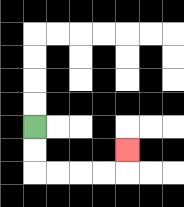{'start': '[1, 5]', 'end': '[5, 6]', 'path_directions': 'D,D,R,R,R,R,U', 'path_coordinates': '[[1, 5], [1, 6], [1, 7], [2, 7], [3, 7], [4, 7], [5, 7], [5, 6]]'}